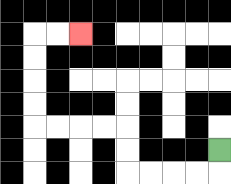{'start': '[9, 6]', 'end': '[3, 1]', 'path_directions': 'D,L,L,L,L,U,U,L,L,L,L,U,U,U,U,R,R', 'path_coordinates': '[[9, 6], [9, 7], [8, 7], [7, 7], [6, 7], [5, 7], [5, 6], [5, 5], [4, 5], [3, 5], [2, 5], [1, 5], [1, 4], [1, 3], [1, 2], [1, 1], [2, 1], [3, 1]]'}